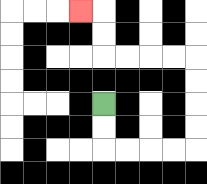{'start': '[4, 4]', 'end': '[3, 0]', 'path_directions': 'D,D,R,R,R,R,U,U,U,U,L,L,L,L,U,U,L', 'path_coordinates': '[[4, 4], [4, 5], [4, 6], [5, 6], [6, 6], [7, 6], [8, 6], [8, 5], [8, 4], [8, 3], [8, 2], [7, 2], [6, 2], [5, 2], [4, 2], [4, 1], [4, 0], [3, 0]]'}